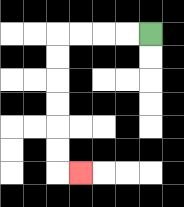{'start': '[6, 1]', 'end': '[3, 7]', 'path_directions': 'L,L,L,L,D,D,D,D,D,D,R', 'path_coordinates': '[[6, 1], [5, 1], [4, 1], [3, 1], [2, 1], [2, 2], [2, 3], [2, 4], [2, 5], [2, 6], [2, 7], [3, 7]]'}